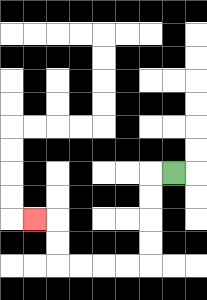{'start': '[7, 7]', 'end': '[1, 9]', 'path_directions': 'L,D,D,D,D,L,L,L,L,U,U,L', 'path_coordinates': '[[7, 7], [6, 7], [6, 8], [6, 9], [6, 10], [6, 11], [5, 11], [4, 11], [3, 11], [2, 11], [2, 10], [2, 9], [1, 9]]'}